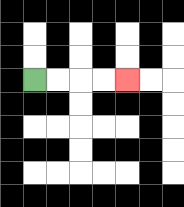{'start': '[1, 3]', 'end': '[5, 3]', 'path_directions': 'R,R,R,R', 'path_coordinates': '[[1, 3], [2, 3], [3, 3], [4, 3], [5, 3]]'}